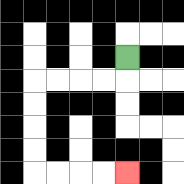{'start': '[5, 2]', 'end': '[5, 7]', 'path_directions': 'D,L,L,L,L,D,D,D,D,R,R,R,R', 'path_coordinates': '[[5, 2], [5, 3], [4, 3], [3, 3], [2, 3], [1, 3], [1, 4], [1, 5], [1, 6], [1, 7], [2, 7], [3, 7], [4, 7], [5, 7]]'}